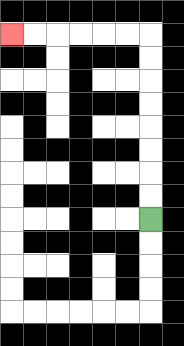{'start': '[6, 9]', 'end': '[0, 1]', 'path_directions': 'U,U,U,U,U,U,U,U,L,L,L,L,L,L', 'path_coordinates': '[[6, 9], [6, 8], [6, 7], [6, 6], [6, 5], [6, 4], [6, 3], [6, 2], [6, 1], [5, 1], [4, 1], [3, 1], [2, 1], [1, 1], [0, 1]]'}